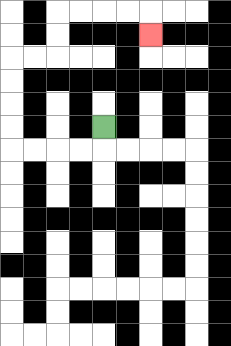{'start': '[4, 5]', 'end': '[6, 1]', 'path_directions': 'D,L,L,L,L,U,U,U,U,R,R,U,U,R,R,R,R,D', 'path_coordinates': '[[4, 5], [4, 6], [3, 6], [2, 6], [1, 6], [0, 6], [0, 5], [0, 4], [0, 3], [0, 2], [1, 2], [2, 2], [2, 1], [2, 0], [3, 0], [4, 0], [5, 0], [6, 0], [6, 1]]'}